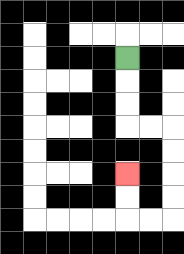{'start': '[5, 2]', 'end': '[5, 7]', 'path_directions': 'D,D,D,R,R,D,D,D,D,L,L,U,U', 'path_coordinates': '[[5, 2], [5, 3], [5, 4], [5, 5], [6, 5], [7, 5], [7, 6], [7, 7], [7, 8], [7, 9], [6, 9], [5, 9], [5, 8], [5, 7]]'}